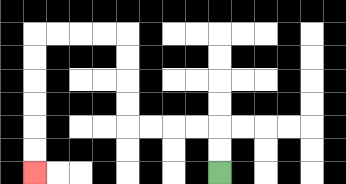{'start': '[9, 7]', 'end': '[1, 7]', 'path_directions': 'U,U,L,L,L,L,U,U,U,U,L,L,L,L,D,D,D,D,D,D', 'path_coordinates': '[[9, 7], [9, 6], [9, 5], [8, 5], [7, 5], [6, 5], [5, 5], [5, 4], [5, 3], [5, 2], [5, 1], [4, 1], [3, 1], [2, 1], [1, 1], [1, 2], [1, 3], [1, 4], [1, 5], [1, 6], [1, 7]]'}